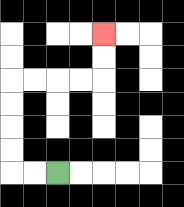{'start': '[2, 7]', 'end': '[4, 1]', 'path_directions': 'L,L,U,U,U,U,R,R,R,R,U,U', 'path_coordinates': '[[2, 7], [1, 7], [0, 7], [0, 6], [0, 5], [0, 4], [0, 3], [1, 3], [2, 3], [3, 3], [4, 3], [4, 2], [4, 1]]'}